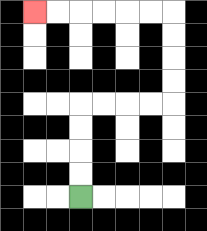{'start': '[3, 8]', 'end': '[1, 0]', 'path_directions': 'U,U,U,U,R,R,R,R,U,U,U,U,L,L,L,L,L,L', 'path_coordinates': '[[3, 8], [3, 7], [3, 6], [3, 5], [3, 4], [4, 4], [5, 4], [6, 4], [7, 4], [7, 3], [7, 2], [7, 1], [7, 0], [6, 0], [5, 0], [4, 0], [3, 0], [2, 0], [1, 0]]'}